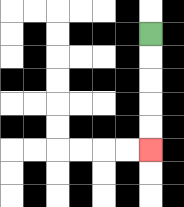{'start': '[6, 1]', 'end': '[6, 6]', 'path_directions': 'D,D,D,D,D', 'path_coordinates': '[[6, 1], [6, 2], [6, 3], [6, 4], [6, 5], [6, 6]]'}